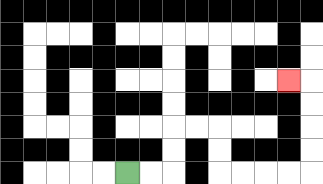{'start': '[5, 7]', 'end': '[12, 3]', 'path_directions': 'R,R,U,U,R,R,D,D,R,R,R,R,U,U,U,U,L', 'path_coordinates': '[[5, 7], [6, 7], [7, 7], [7, 6], [7, 5], [8, 5], [9, 5], [9, 6], [9, 7], [10, 7], [11, 7], [12, 7], [13, 7], [13, 6], [13, 5], [13, 4], [13, 3], [12, 3]]'}